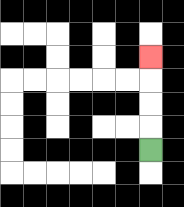{'start': '[6, 6]', 'end': '[6, 2]', 'path_directions': 'U,U,U,U', 'path_coordinates': '[[6, 6], [6, 5], [6, 4], [6, 3], [6, 2]]'}